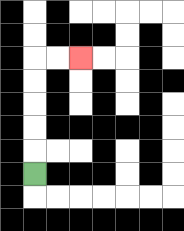{'start': '[1, 7]', 'end': '[3, 2]', 'path_directions': 'U,U,U,U,U,R,R', 'path_coordinates': '[[1, 7], [1, 6], [1, 5], [1, 4], [1, 3], [1, 2], [2, 2], [3, 2]]'}